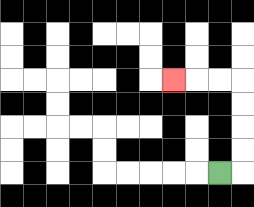{'start': '[9, 7]', 'end': '[7, 3]', 'path_directions': 'R,U,U,U,U,L,L,L', 'path_coordinates': '[[9, 7], [10, 7], [10, 6], [10, 5], [10, 4], [10, 3], [9, 3], [8, 3], [7, 3]]'}